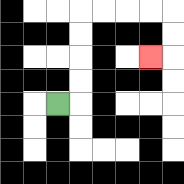{'start': '[2, 4]', 'end': '[6, 2]', 'path_directions': 'R,U,U,U,U,R,R,R,R,D,D,L', 'path_coordinates': '[[2, 4], [3, 4], [3, 3], [3, 2], [3, 1], [3, 0], [4, 0], [5, 0], [6, 0], [7, 0], [7, 1], [7, 2], [6, 2]]'}